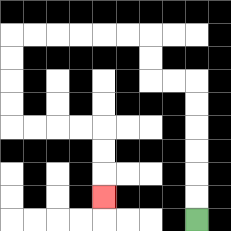{'start': '[8, 9]', 'end': '[4, 8]', 'path_directions': 'U,U,U,U,U,U,L,L,U,U,L,L,L,L,L,L,D,D,D,D,R,R,R,R,D,D,D', 'path_coordinates': '[[8, 9], [8, 8], [8, 7], [8, 6], [8, 5], [8, 4], [8, 3], [7, 3], [6, 3], [6, 2], [6, 1], [5, 1], [4, 1], [3, 1], [2, 1], [1, 1], [0, 1], [0, 2], [0, 3], [0, 4], [0, 5], [1, 5], [2, 5], [3, 5], [4, 5], [4, 6], [4, 7], [4, 8]]'}